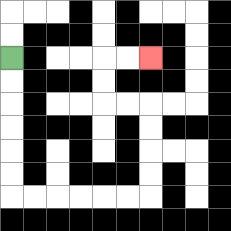{'start': '[0, 2]', 'end': '[6, 2]', 'path_directions': 'D,D,D,D,D,D,R,R,R,R,R,R,U,U,U,U,L,L,U,U,R,R', 'path_coordinates': '[[0, 2], [0, 3], [0, 4], [0, 5], [0, 6], [0, 7], [0, 8], [1, 8], [2, 8], [3, 8], [4, 8], [5, 8], [6, 8], [6, 7], [6, 6], [6, 5], [6, 4], [5, 4], [4, 4], [4, 3], [4, 2], [5, 2], [6, 2]]'}